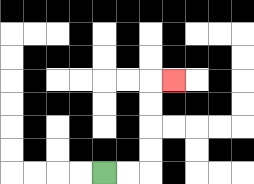{'start': '[4, 7]', 'end': '[7, 3]', 'path_directions': 'R,R,U,U,U,U,R', 'path_coordinates': '[[4, 7], [5, 7], [6, 7], [6, 6], [6, 5], [6, 4], [6, 3], [7, 3]]'}